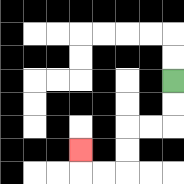{'start': '[7, 3]', 'end': '[3, 6]', 'path_directions': 'D,D,L,L,D,D,L,L,U', 'path_coordinates': '[[7, 3], [7, 4], [7, 5], [6, 5], [5, 5], [5, 6], [5, 7], [4, 7], [3, 7], [3, 6]]'}